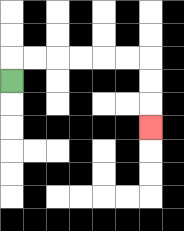{'start': '[0, 3]', 'end': '[6, 5]', 'path_directions': 'U,R,R,R,R,R,R,D,D,D', 'path_coordinates': '[[0, 3], [0, 2], [1, 2], [2, 2], [3, 2], [4, 2], [5, 2], [6, 2], [6, 3], [6, 4], [6, 5]]'}